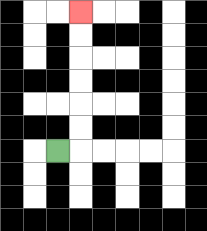{'start': '[2, 6]', 'end': '[3, 0]', 'path_directions': 'R,U,U,U,U,U,U', 'path_coordinates': '[[2, 6], [3, 6], [3, 5], [3, 4], [3, 3], [3, 2], [3, 1], [3, 0]]'}